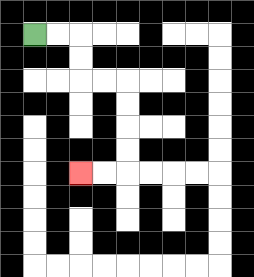{'start': '[1, 1]', 'end': '[3, 7]', 'path_directions': 'R,R,D,D,R,R,D,D,D,D,L,L', 'path_coordinates': '[[1, 1], [2, 1], [3, 1], [3, 2], [3, 3], [4, 3], [5, 3], [5, 4], [5, 5], [5, 6], [5, 7], [4, 7], [3, 7]]'}